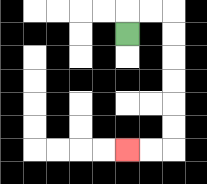{'start': '[5, 1]', 'end': '[5, 6]', 'path_directions': 'U,R,R,D,D,D,D,D,D,L,L', 'path_coordinates': '[[5, 1], [5, 0], [6, 0], [7, 0], [7, 1], [7, 2], [7, 3], [7, 4], [7, 5], [7, 6], [6, 6], [5, 6]]'}